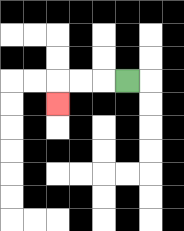{'start': '[5, 3]', 'end': '[2, 4]', 'path_directions': 'L,L,L,D', 'path_coordinates': '[[5, 3], [4, 3], [3, 3], [2, 3], [2, 4]]'}